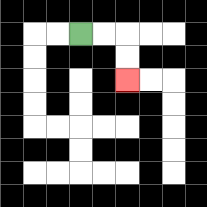{'start': '[3, 1]', 'end': '[5, 3]', 'path_directions': 'R,R,D,D', 'path_coordinates': '[[3, 1], [4, 1], [5, 1], [5, 2], [5, 3]]'}